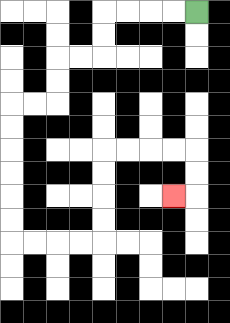{'start': '[8, 0]', 'end': '[7, 8]', 'path_directions': 'L,L,L,L,D,D,L,L,D,D,L,L,D,D,D,D,D,D,R,R,R,R,U,U,U,U,R,R,R,R,D,D,L', 'path_coordinates': '[[8, 0], [7, 0], [6, 0], [5, 0], [4, 0], [4, 1], [4, 2], [3, 2], [2, 2], [2, 3], [2, 4], [1, 4], [0, 4], [0, 5], [0, 6], [0, 7], [0, 8], [0, 9], [0, 10], [1, 10], [2, 10], [3, 10], [4, 10], [4, 9], [4, 8], [4, 7], [4, 6], [5, 6], [6, 6], [7, 6], [8, 6], [8, 7], [8, 8], [7, 8]]'}